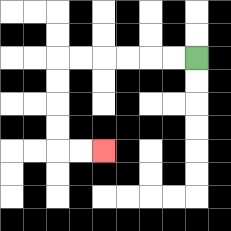{'start': '[8, 2]', 'end': '[4, 6]', 'path_directions': 'L,L,L,L,L,L,D,D,D,D,R,R', 'path_coordinates': '[[8, 2], [7, 2], [6, 2], [5, 2], [4, 2], [3, 2], [2, 2], [2, 3], [2, 4], [2, 5], [2, 6], [3, 6], [4, 6]]'}